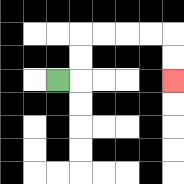{'start': '[2, 3]', 'end': '[7, 3]', 'path_directions': 'R,U,U,R,R,R,R,D,D', 'path_coordinates': '[[2, 3], [3, 3], [3, 2], [3, 1], [4, 1], [5, 1], [6, 1], [7, 1], [7, 2], [7, 3]]'}